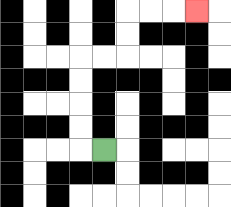{'start': '[4, 6]', 'end': '[8, 0]', 'path_directions': 'L,U,U,U,U,R,R,U,U,R,R,R', 'path_coordinates': '[[4, 6], [3, 6], [3, 5], [3, 4], [3, 3], [3, 2], [4, 2], [5, 2], [5, 1], [5, 0], [6, 0], [7, 0], [8, 0]]'}